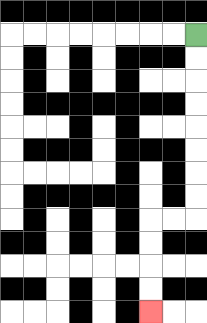{'start': '[8, 1]', 'end': '[6, 13]', 'path_directions': 'D,D,D,D,D,D,D,D,L,L,D,D,D,D', 'path_coordinates': '[[8, 1], [8, 2], [8, 3], [8, 4], [8, 5], [8, 6], [8, 7], [8, 8], [8, 9], [7, 9], [6, 9], [6, 10], [6, 11], [6, 12], [6, 13]]'}